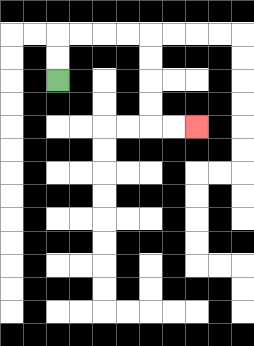{'start': '[2, 3]', 'end': '[8, 5]', 'path_directions': 'U,U,R,R,R,R,D,D,D,D,R,R', 'path_coordinates': '[[2, 3], [2, 2], [2, 1], [3, 1], [4, 1], [5, 1], [6, 1], [6, 2], [6, 3], [6, 4], [6, 5], [7, 5], [8, 5]]'}